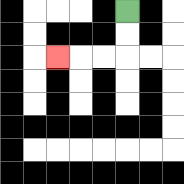{'start': '[5, 0]', 'end': '[2, 2]', 'path_directions': 'D,D,L,L,L', 'path_coordinates': '[[5, 0], [5, 1], [5, 2], [4, 2], [3, 2], [2, 2]]'}